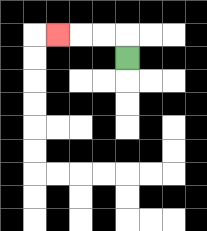{'start': '[5, 2]', 'end': '[2, 1]', 'path_directions': 'U,L,L,L', 'path_coordinates': '[[5, 2], [5, 1], [4, 1], [3, 1], [2, 1]]'}